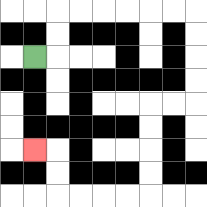{'start': '[1, 2]', 'end': '[1, 6]', 'path_directions': 'R,U,U,R,R,R,R,R,R,D,D,D,D,L,L,D,D,D,D,L,L,L,L,U,U,L', 'path_coordinates': '[[1, 2], [2, 2], [2, 1], [2, 0], [3, 0], [4, 0], [5, 0], [6, 0], [7, 0], [8, 0], [8, 1], [8, 2], [8, 3], [8, 4], [7, 4], [6, 4], [6, 5], [6, 6], [6, 7], [6, 8], [5, 8], [4, 8], [3, 8], [2, 8], [2, 7], [2, 6], [1, 6]]'}